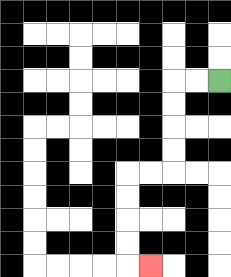{'start': '[9, 3]', 'end': '[6, 11]', 'path_directions': 'L,L,D,D,D,D,L,L,D,D,D,D,R', 'path_coordinates': '[[9, 3], [8, 3], [7, 3], [7, 4], [7, 5], [7, 6], [7, 7], [6, 7], [5, 7], [5, 8], [5, 9], [5, 10], [5, 11], [6, 11]]'}